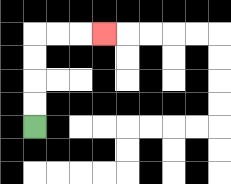{'start': '[1, 5]', 'end': '[4, 1]', 'path_directions': 'U,U,U,U,R,R,R', 'path_coordinates': '[[1, 5], [1, 4], [1, 3], [1, 2], [1, 1], [2, 1], [3, 1], [4, 1]]'}